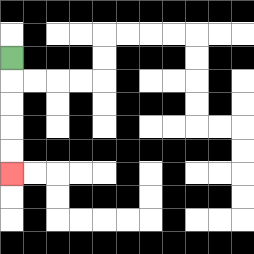{'start': '[0, 2]', 'end': '[0, 7]', 'path_directions': 'D,D,D,D,D', 'path_coordinates': '[[0, 2], [0, 3], [0, 4], [0, 5], [0, 6], [0, 7]]'}